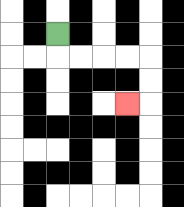{'start': '[2, 1]', 'end': '[5, 4]', 'path_directions': 'D,R,R,R,R,D,D,L', 'path_coordinates': '[[2, 1], [2, 2], [3, 2], [4, 2], [5, 2], [6, 2], [6, 3], [6, 4], [5, 4]]'}